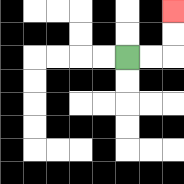{'start': '[5, 2]', 'end': '[7, 0]', 'path_directions': 'R,R,U,U', 'path_coordinates': '[[5, 2], [6, 2], [7, 2], [7, 1], [7, 0]]'}